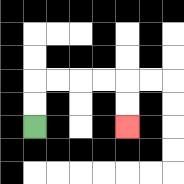{'start': '[1, 5]', 'end': '[5, 5]', 'path_directions': 'U,U,R,R,R,R,D,D', 'path_coordinates': '[[1, 5], [1, 4], [1, 3], [2, 3], [3, 3], [4, 3], [5, 3], [5, 4], [5, 5]]'}